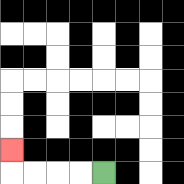{'start': '[4, 7]', 'end': '[0, 6]', 'path_directions': 'L,L,L,L,U', 'path_coordinates': '[[4, 7], [3, 7], [2, 7], [1, 7], [0, 7], [0, 6]]'}